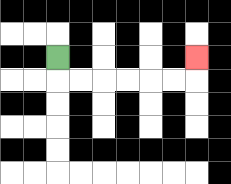{'start': '[2, 2]', 'end': '[8, 2]', 'path_directions': 'D,R,R,R,R,R,R,U', 'path_coordinates': '[[2, 2], [2, 3], [3, 3], [4, 3], [5, 3], [6, 3], [7, 3], [8, 3], [8, 2]]'}